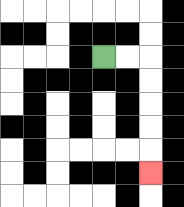{'start': '[4, 2]', 'end': '[6, 7]', 'path_directions': 'R,R,D,D,D,D,D', 'path_coordinates': '[[4, 2], [5, 2], [6, 2], [6, 3], [6, 4], [6, 5], [6, 6], [6, 7]]'}